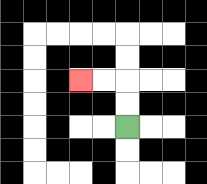{'start': '[5, 5]', 'end': '[3, 3]', 'path_directions': 'U,U,L,L', 'path_coordinates': '[[5, 5], [5, 4], [5, 3], [4, 3], [3, 3]]'}